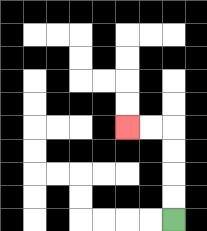{'start': '[7, 9]', 'end': '[5, 5]', 'path_directions': 'U,U,U,U,L,L', 'path_coordinates': '[[7, 9], [7, 8], [7, 7], [7, 6], [7, 5], [6, 5], [5, 5]]'}